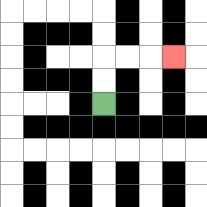{'start': '[4, 4]', 'end': '[7, 2]', 'path_directions': 'U,U,R,R,R', 'path_coordinates': '[[4, 4], [4, 3], [4, 2], [5, 2], [6, 2], [7, 2]]'}